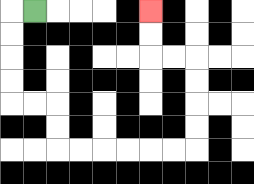{'start': '[1, 0]', 'end': '[6, 0]', 'path_directions': 'L,D,D,D,D,R,R,D,D,R,R,R,R,R,R,U,U,U,U,L,L,U,U', 'path_coordinates': '[[1, 0], [0, 0], [0, 1], [0, 2], [0, 3], [0, 4], [1, 4], [2, 4], [2, 5], [2, 6], [3, 6], [4, 6], [5, 6], [6, 6], [7, 6], [8, 6], [8, 5], [8, 4], [8, 3], [8, 2], [7, 2], [6, 2], [6, 1], [6, 0]]'}